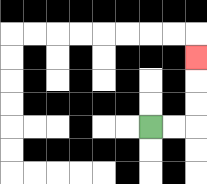{'start': '[6, 5]', 'end': '[8, 2]', 'path_directions': 'R,R,U,U,U', 'path_coordinates': '[[6, 5], [7, 5], [8, 5], [8, 4], [8, 3], [8, 2]]'}